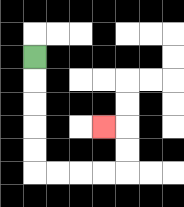{'start': '[1, 2]', 'end': '[4, 5]', 'path_directions': 'D,D,D,D,D,R,R,R,R,U,U,L', 'path_coordinates': '[[1, 2], [1, 3], [1, 4], [1, 5], [1, 6], [1, 7], [2, 7], [3, 7], [4, 7], [5, 7], [5, 6], [5, 5], [4, 5]]'}